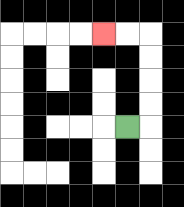{'start': '[5, 5]', 'end': '[4, 1]', 'path_directions': 'R,U,U,U,U,L,L', 'path_coordinates': '[[5, 5], [6, 5], [6, 4], [6, 3], [6, 2], [6, 1], [5, 1], [4, 1]]'}